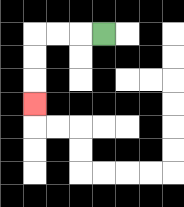{'start': '[4, 1]', 'end': '[1, 4]', 'path_directions': 'L,L,L,D,D,D', 'path_coordinates': '[[4, 1], [3, 1], [2, 1], [1, 1], [1, 2], [1, 3], [1, 4]]'}